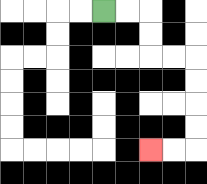{'start': '[4, 0]', 'end': '[6, 6]', 'path_directions': 'R,R,D,D,R,R,D,D,D,D,L,L', 'path_coordinates': '[[4, 0], [5, 0], [6, 0], [6, 1], [6, 2], [7, 2], [8, 2], [8, 3], [8, 4], [8, 5], [8, 6], [7, 6], [6, 6]]'}